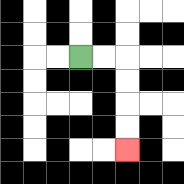{'start': '[3, 2]', 'end': '[5, 6]', 'path_directions': 'R,R,D,D,D,D', 'path_coordinates': '[[3, 2], [4, 2], [5, 2], [5, 3], [5, 4], [5, 5], [5, 6]]'}